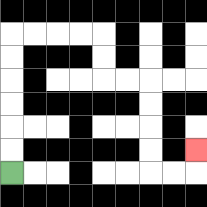{'start': '[0, 7]', 'end': '[8, 6]', 'path_directions': 'U,U,U,U,U,U,R,R,R,R,D,D,R,R,D,D,D,D,R,R,U', 'path_coordinates': '[[0, 7], [0, 6], [0, 5], [0, 4], [0, 3], [0, 2], [0, 1], [1, 1], [2, 1], [3, 1], [4, 1], [4, 2], [4, 3], [5, 3], [6, 3], [6, 4], [6, 5], [6, 6], [6, 7], [7, 7], [8, 7], [8, 6]]'}